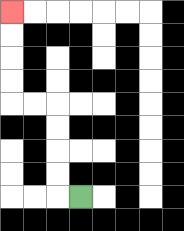{'start': '[3, 8]', 'end': '[0, 0]', 'path_directions': 'L,U,U,U,U,L,L,U,U,U,U', 'path_coordinates': '[[3, 8], [2, 8], [2, 7], [2, 6], [2, 5], [2, 4], [1, 4], [0, 4], [0, 3], [0, 2], [0, 1], [0, 0]]'}